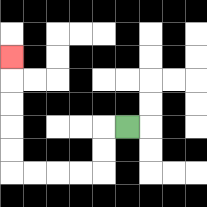{'start': '[5, 5]', 'end': '[0, 2]', 'path_directions': 'L,D,D,L,L,L,L,U,U,U,U,U', 'path_coordinates': '[[5, 5], [4, 5], [4, 6], [4, 7], [3, 7], [2, 7], [1, 7], [0, 7], [0, 6], [0, 5], [0, 4], [0, 3], [0, 2]]'}